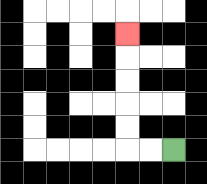{'start': '[7, 6]', 'end': '[5, 1]', 'path_directions': 'L,L,U,U,U,U,U', 'path_coordinates': '[[7, 6], [6, 6], [5, 6], [5, 5], [5, 4], [5, 3], [5, 2], [5, 1]]'}